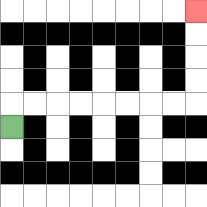{'start': '[0, 5]', 'end': '[8, 0]', 'path_directions': 'U,R,R,R,R,R,R,R,R,U,U,U,U', 'path_coordinates': '[[0, 5], [0, 4], [1, 4], [2, 4], [3, 4], [4, 4], [5, 4], [6, 4], [7, 4], [8, 4], [8, 3], [8, 2], [8, 1], [8, 0]]'}